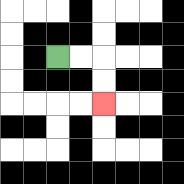{'start': '[2, 2]', 'end': '[4, 4]', 'path_directions': 'R,R,D,D', 'path_coordinates': '[[2, 2], [3, 2], [4, 2], [4, 3], [4, 4]]'}